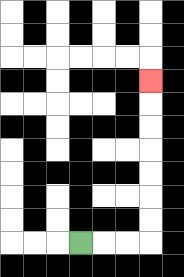{'start': '[3, 10]', 'end': '[6, 3]', 'path_directions': 'R,R,R,U,U,U,U,U,U,U', 'path_coordinates': '[[3, 10], [4, 10], [5, 10], [6, 10], [6, 9], [6, 8], [6, 7], [6, 6], [6, 5], [6, 4], [6, 3]]'}